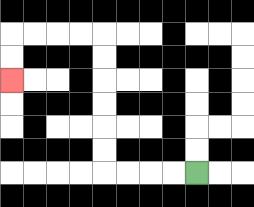{'start': '[8, 7]', 'end': '[0, 3]', 'path_directions': 'L,L,L,L,U,U,U,U,U,U,L,L,L,L,D,D', 'path_coordinates': '[[8, 7], [7, 7], [6, 7], [5, 7], [4, 7], [4, 6], [4, 5], [4, 4], [4, 3], [4, 2], [4, 1], [3, 1], [2, 1], [1, 1], [0, 1], [0, 2], [0, 3]]'}